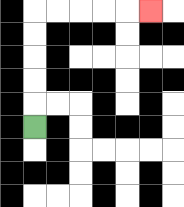{'start': '[1, 5]', 'end': '[6, 0]', 'path_directions': 'U,U,U,U,U,R,R,R,R,R', 'path_coordinates': '[[1, 5], [1, 4], [1, 3], [1, 2], [1, 1], [1, 0], [2, 0], [3, 0], [4, 0], [5, 0], [6, 0]]'}